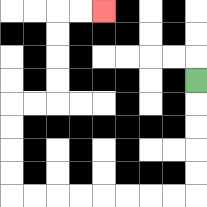{'start': '[8, 3]', 'end': '[4, 0]', 'path_directions': 'D,D,D,D,D,L,L,L,L,L,L,L,L,U,U,U,U,R,R,U,U,U,U,R,R', 'path_coordinates': '[[8, 3], [8, 4], [8, 5], [8, 6], [8, 7], [8, 8], [7, 8], [6, 8], [5, 8], [4, 8], [3, 8], [2, 8], [1, 8], [0, 8], [0, 7], [0, 6], [0, 5], [0, 4], [1, 4], [2, 4], [2, 3], [2, 2], [2, 1], [2, 0], [3, 0], [4, 0]]'}